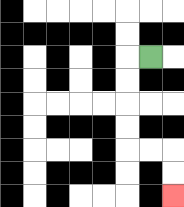{'start': '[6, 2]', 'end': '[7, 8]', 'path_directions': 'L,D,D,D,D,R,R,D,D', 'path_coordinates': '[[6, 2], [5, 2], [5, 3], [5, 4], [5, 5], [5, 6], [6, 6], [7, 6], [7, 7], [7, 8]]'}